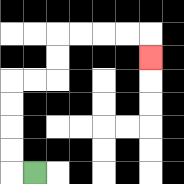{'start': '[1, 7]', 'end': '[6, 2]', 'path_directions': 'L,U,U,U,U,R,R,U,U,R,R,R,R,D', 'path_coordinates': '[[1, 7], [0, 7], [0, 6], [0, 5], [0, 4], [0, 3], [1, 3], [2, 3], [2, 2], [2, 1], [3, 1], [4, 1], [5, 1], [6, 1], [6, 2]]'}